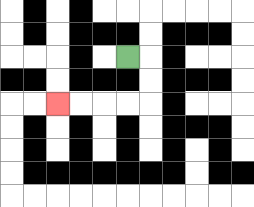{'start': '[5, 2]', 'end': '[2, 4]', 'path_directions': 'R,D,D,L,L,L,L', 'path_coordinates': '[[5, 2], [6, 2], [6, 3], [6, 4], [5, 4], [4, 4], [3, 4], [2, 4]]'}